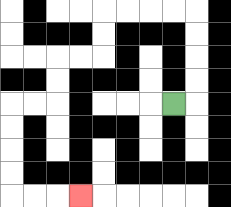{'start': '[7, 4]', 'end': '[3, 8]', 'path_directions': 'R,U,U,U,U,L,L,L,L,D,D,L,L,D,D,L,L,D,D,D,D,R,R,R', 'path_coordinates': '[[7, 4], [8, 4], [8, 3], [8, 2], [8, 1], [8, 0], [7, 0], [6, 0], [5, 0], [4, 0], [4, 1], [4, 2], [3, 2], [2, 2], [2, 3], [2, 4], [1, 4], [0, 4], [0, 5], [0, 6], [0, 7], [0, 8], [1, 8], [2, 8], [3, 8]]'}